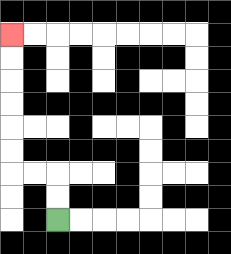{'start': '[2, 9]', 'end': '[0, 1]', 'path_directions': 'U,U,L,L,U,U,U,U,U,U', 'path_coordinates': '[[2, 9], [2, 8], [2, 7], [1, 7], [0, 7], [0, 6], [0, 5], [0, 4], [0, 3], [0, 2], [0, 1]]'}